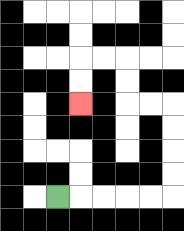{'start': '[2, 8]', 'end': '[3, 4]', 'path_directions': 'R,R,R,R,R,U,U,U,U,L,L,U,U,L,L,D,D', 'path_coordinates': '[[2, 8], [3, 8], [4, 8], [5, 8], [6, 8], [7, 8], [7, 7], [7, 6], [7, 5], [7, 4], [6, 4], [5, 4], [5, 3], [5, 2], [4, 2], [3, 2], [3, 3], [3, 4]]'}